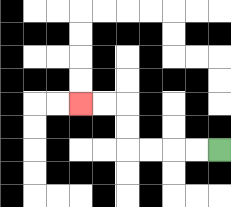{'start': '[9, 6]', 'end': '[3, 4]', 'path_directions': 'L,L,L,L,U,U,L,L', 'path_coordinates': '[[9, 6], [8, 6], [7, 6], [6, 6], [5, 6], [5, 5], [5, 4], [4, 4], [3, 4]]'}